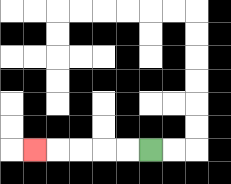{'start': '[6, 6]', 'end': '[1, 6]', 'path_directions': 'L,L,L,L,L', 'path_coordinates': '[[6, 6], [5, 6], [4, 6], [3, 6], [2, 6], [1, 6]]'}